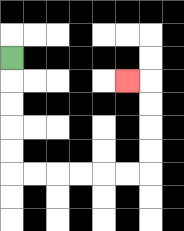{'start': '[0, 2]', 'end': '[5, 3]', 'path_directions': 'D,D,D,D,D,R,R,R,R,R,R,U,U,U,U,L', 'path_coordinates': '[[0, 2], [0, 3], [0, 4], [0, 5], [0, 6], [0, 7], [1, 7], [2, 7], [3, 7], [4, 7], [5, 7], [6, 7], [6, 6], [6, 5], [6, 4], [6, 3], [5, 3]]'}